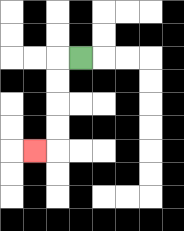{'start': '[3, 2]', 'end': '[1, 6]', 'path_directions': 'L,D,D,D,D,L', 'path_coordinates': '[[3, 2], [2, 2], [2, 3], [2, 4], [2, 5], [2, 6], [1, 6]]'}